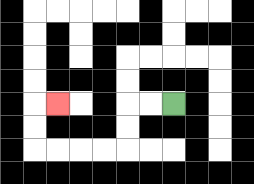{'start': '[7, 4]', 'end': '[2, 4]', 'path_directions': 'L,L,D,D,L,L,L,L,U,U,R', 'path_coordinates': '[[7, 4], [6, 4], [5, 4], [5, 5], [5, 6], [4, 6], [3, 6], [2, 6], [1, 6], [1, 5], [1, 4], [2, 4]]'}